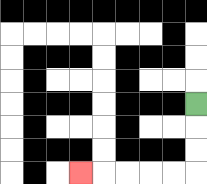{'start': '[8, 4]', 'end': '[3, 7]', 'path_directions': 'D,D,D,L,L,L,L,L', 'path_coordinates': '[[8, 4], [8, 5], [8, 6], [8, 7], [7, 7], [6, 7], [5, 7], [4, 7], [3, 7]]'}